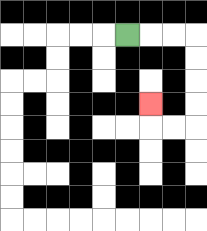{'start': '[5, 1]', 'end': '[6, 4]', 'path_directions': 'R,R,R,D,D,D,D,L,L,U', 'path_coordinates': '[[5, 1], [6, 1], [7, 1], [8, 1], [8, 2], [8, 3], [8, 4], [8, 5], [7, 5], [6, 5], [6, 4]]'}